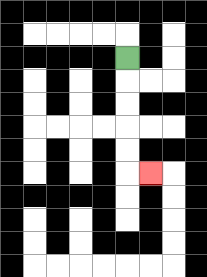{'start': '[5, 2]', 'end': '[6, 7]', 'path_directions': 'D,D,D,D,D,R', 'path_coordinates': '[[5, 2], [5, 3], [5, 4], [5, 5], [5, 6], [5, 7], [6, 7]]'}